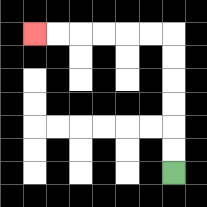{'start': '[7, 7]', 'end': '[1, 1]', 'path_directions': 'U,U,U,U,U,U,L,L,L,L,L,L', 'path_coordinates': '[[7, 7], [7, 6], [7, 5], [7, 4], [7, 3], [7, 2], [7, 1], [6, 1], [5, 1], [4, 1], [3, 1], [2, 1], [1, 1]]'}